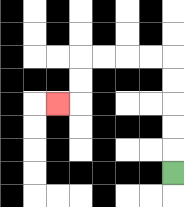{'start': '[7, 7]', 'end': '[2, 4]', 'path_directions': 'U,U,U,U,U,L,L,L,L,D,D,L', 'path_coordinates': '[[7, 7], [7, 6], [7, 5], [7, 4], [7, 3], [7, 2], [6, 2], [5, 2], [4, 2], [3, 2], [3, 3], [3, 4], [2, 4]]'}